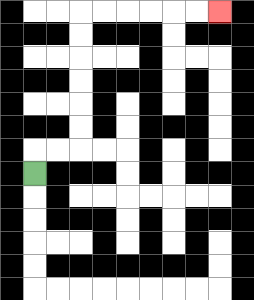{'start': '[1, 7]', 'end': '[9, 0]', 'path_directions': 'U,R,R,U,U,U,U,U,U,R,R,R,R,R,R', 'path_coordinates': '[[1, 7], [1, 6], [2, 6], [3, 6], [3, 5], [3, 4], [3, 3], [3, 2], [3, 1], [3, 0], [4, 0], [5, 0], [6, 0], [7, 0], [8, 0], [9, 0]]'}